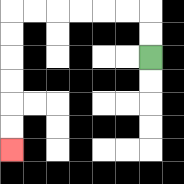{'start': '[6, 2]', 'end': '[0, 6]', 'path_directions': 'U,U,L,L,L,L,L,L,D,D,D,D,D,D', 'path_coordinates': '[[6, 2], [6, 1], [6, 0], [5, 0], [4, 0], [3, 0], [2, 0], [1, 0], [0, 0], [0, 1], [0, 2], [0, 3], [0, 4], [0, 5], [0, 6]]'}